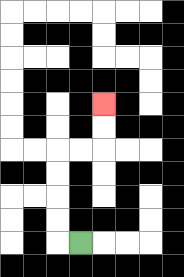{'start': '[3, 10]', 'end': '[4, 4]', 'path_directions': 'L,U,U,U,U,R,R,U,U', 'path_coordinates': '[[3, 10], [2, 10], [2, 9], [2, 8], [2, 7], [2, 6], [3, 6], [4, 6], [4, 5], [4, 4]]'}